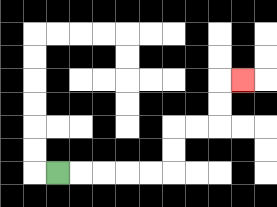{'start': '[2, 7]', 'end': '[10, 3]', 'path_directions': 'R,R,R,R,R,U,U,R,R,U,U,R', 'path_coordinates': '[[2, 7], [3, 7], [4, 7], [5, 7], [6, 7], [7, 7], [7, 6], [7, 5], [8, 5], [9, 5], [9, 4], [9, 3], [10, 3]]'}